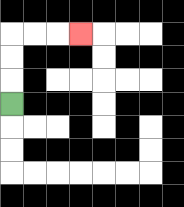{'start': '[0, 4]', 'end': '[3, 1]', 'path_directions': 'U,U,U,R,R,R', 'path_coordinates': '[[0, 4], [0, 3], [0, 2], [0, 1], [1, 1], [2, 1], [3, 1]]'}